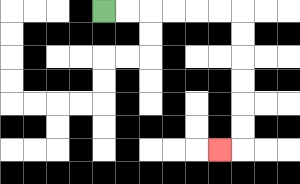{'start': '[4, 0]', 'end': '[9, 6]', 'path_directions': 'R,R,R,R,R,R,D,D,D,D,D,D,L', 'path_coordinates': '[[4, 0], [5, 0], [6, 0], [7, 0], [8, 0], [9, 0], [10, 0], [10, 1], [10, 2], [10, 3], [10, 4], [10, 5], [10, 6], [9, 6]]'}